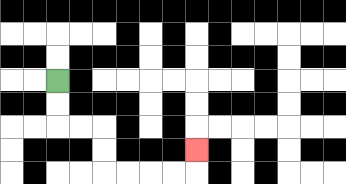{'start': '[2, 3]', 'end': '[8, 6]', 'path_directions': 'D,D,R,R,D,D,R,R,R,R,U', 'path_coordinates': '[[2, 3], [2, 4], [2, 5], [3, 5], [4, 5], [4, 6], [4, 7], [5, 7], [6, 7], [7, 7], [8, 7], [8, 6]]'}